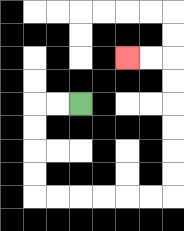{'start': '[3, 4]', 'end': '[5, 2]', 'path_directions': 'L,L,D,D,D,D,R,R,R,R,R,R,U,U,U,U,U,U,L,L', 'path_coordinates': '[[3, 4], [2, 4], [1, 4], [1, 5], [1, 6], [1, 7], [1, 8], [2, 8], [3, 8], [4, 8], [5, 8], [6, 8], [7, 8], [7, 7], [7, 6], [7, 5], [7, 4], [7, 3], [7, 2], [6, 2], [5, 2]]'}